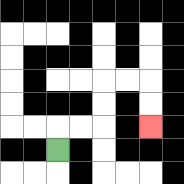{'start': '[2, 6]', 'end': '[6, 5]', 'path_directions': 'U,R,R,U,U,R,R,D,D', 'path_coordinates': '[[2, 6], [2, 5], [3, 5], [4, 5], [4, 4], [4, 3], [5, 3], [6, 3], [6, 4], [6, 5]]'}